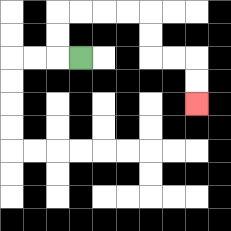{'start': '[3, 2]', 'end': '[8, 4]', 'path_directions': 'L,U,U,R,R,R,R,D,D,R,R,D,D', 'path_coordinates': '[[3, 2], [2, 2], [2, 1], [2, 0], [3, 0], [4, 0], [5, 0], [6, 0], [6, 1], [6, 2], [7, 2], [8, 2], [8, 3], [8, 4]]'}